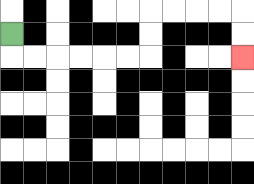{'start': '[0, 1]', 'end': '[10, 2]', 'path_directions': 'D,R,R,R,R,R,R,U,U,R,R,R,R,D,D', 'path_coordinates': '[[0, 1], [0, 2], [1, 2], [2, 2], [3, 2], [4, 2], [5, 2], [6, 2], [6, 1], [6, 0], [7, 0], [8, 0], [9, 0], [10, 0], [10, 1], [10, 2]]'}